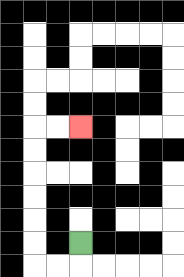{'start': '[3, 10]', 'end': '[3, 5]', 'path_directions': 'D,L,L,U,U,U,U,U,U,R,R', 'path_coordinates': '[[3, 10], [3, 11], [2, 11], [1, 11], [1, 10], [1, 9], [1, 8], [1, 7], [1, 6], [1, 5], [2, 5], [3, 5]]'}